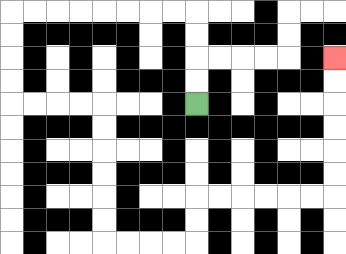{'start': '[8, 4]', 'end': '[14, 2]', 'path_directions': 'U,U,U,U,L,L,L,L,L,L,L,L,D,D,D,D,R,R,R,R,D,D,D,D,D,D,R,R,R,R,U,U,R,R,R,R,R,R,U,U,U,U,U,U', 'path_coordinates': '[[8, 4], [8, 3], [8, 2], [8, 1], [8, 0], [7, 0], [6, 0], [5, 0], [4, 0], [3, 0], [2, 0], [1, 0], [0, 0], [0, 1], [0, 2], [0, 3], [0, 4], [1, 4], [2, 4], [3, 4], [4, 4], [4, 5], [4, 6], [4, 7], [4, 8], [4, 9], [4, 10], [5, 10], [6, 10], [7, 10], [8, 10], [8, 9], [8, 8], [9, 8], [10, 8], [11, 8], [12, 8], [13, 8], [14, 8], [14, 7], [14, 6], [14, 5], [14, 4], [14, 3], [14, 2]]'}